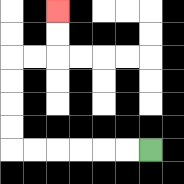{'start': '[6, 6]', 'end': '[2, 0]', 'path_directions': 'L,L,L,L,L,L,U,U,U,U,R,R,U,U', 'path_coordinates': '[[6, 6], [5, 6], [4, 6], [3, 6], [2, 6], [1, 6], [0, 6], [0, 5], [0, 4], [0, 3], [0, 2], [1, 2], [2, 2], [2, 1], [2, 0]]'}